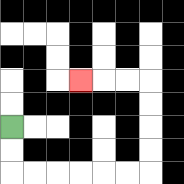{'start': '[0, 5]', 'end': '[3, 3]', 'path_directions': 'D,D,R,R,R,R,R,R,U,U,U,U,L,L,L', 'path_coordinates': '[[0, 5], [0, 6], [0, 7], [1, 7], [2, 7], [3, 7], [4, 7], [5, 7], [6, 7], [6, 6], [6, 5], [6, 4], [6, 3], [5, 3], [4, 3], [3, 3]]'}